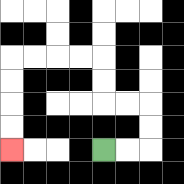{'start': '[4, 6]', 'end': '[0, 6]', 'path_directions': 'R,R,U,U,L,L,U,U,L,L,L,L,D,D,D,D', 'path_coordinates': '[[4, 6], [5, 6], [6, 6], [6, 5], [6, 4], [5, 4], [4, 4], [4, 3], [4, 2], [3, 2], [2, 2], [1, 2], [0, 2], [0, 3], [0, 4], [0, 5], [0, 6]]'}